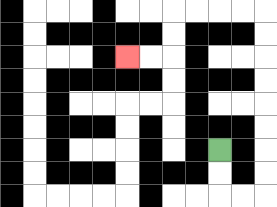{'start': '[9, 6]', 'end': '[5, 2]', 'path_directions': 'D,D,R,R,U,U,U,U,U,U,U,U,L,L,L,L,D,D,L,L', 'path_coordinates': '[[9, 6], [9, 7], [9, 8], [10, 8], [11, 8], [11, 7], [11, 6], [11, 5], [11, 4], [11, 3], [11, 2], [11, 1], [11, 0], [10, 0], [9, 0], [8, 0], [7, 0], [7, 1], [7, 2], [6, 2], [5, 2]]'}